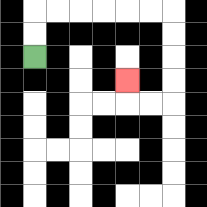{'start': '[1, 2]', 'end': '[5, 3]', 'path_directions': 'U,U,R,R,R,R,R,R,D,D,D,D,L,L,U', 'path_coordinates': '[[1, 2], [1, 1], [1, 0], [2, 0], [3, 0], [4, 0], [5, 0], [6, 0], [7, 0], [7, 1], [7, 2], [7, 3], [7, 4], [6, 4], [5, 4], [5, 3]]'}